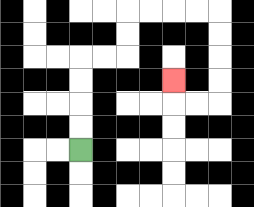{'start': '[3, 6]', 'end': '[7, 3]', 'path_directions': 'U,U,U,U,R,R,U,U,R,R,R,R,D,D,D,D,L,L,U', 'path_coordinates': '[[3, 6], [3, 5], [3, 4], [3, 3], [3, 2], [4, 2], [5, 2], [5, 1], [5, 0], [6, 0], [7, 0], [8, 0], [9, 0], [9, 1], [9, 2], [9, 3], [9, 4], [8, 4], [7, 4], [7, 3]]'}